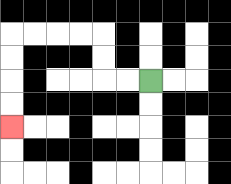{'start': '[6, 3]', 'end': '[0, 5]', 'path_directions': 'L,L,U,U,L,L,L,L,D,D,D,D', 'path_coordinates': '[[6, 3], [5, 3], [4, 3], [4, 2], [4, 1], [3, 1], [2, 1], [1, 1], [0, 1], [0, 2], [0, 3], [0, 4], [0, 5]]'}